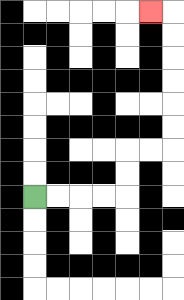{'start': '[1, 8]', 'end': '[6, 0]', 'path_directions': 'R,R,R,R,U,U,R,R,U,U,U,U,U,U,L', 'path_coordinates': '[[1, 8], [2, 8], [3, 8], [4, 8], [5, 8], [5, 7], [5, 6], [6, 6], [7, 6], [7, 5], [7, 4], [7, 3], [7, 2], [7, 1], [7, 0], [6, 0]]'}